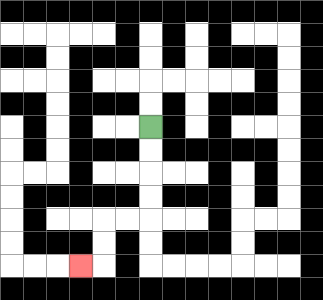{'start': '[6, 5]', 'end': '[3, 11]', 'path_directions': 'D,D,D,D,L,L,D,D,L', 'path_coordinates': '[[6, 5], [6, 6], [6, 7], [6, 8], [6, 9], [5, 9], [4, 9], [4, 10], [4, 11], [3, 11]]'}